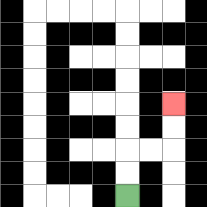{'start': '[5, 8]', 'end': '[7, 4]', 'path_directions': 'U,U,R,R,U,U', 'path_coordinates': '[[5, 8], [5, 7], [5, 6], [6, 6], [7, 6], [7, 5], [7, 4]]'}